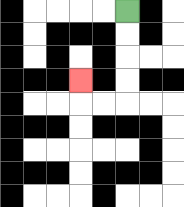{'start': '[5, 0]', 'end': '[3, 3]', 'path_directions': 'D,D,D,D,L,L,U', 'path_coordinates': '[[5, 0], [5, 1], [5, 2], [5, 3], [5, 4], [4, 4], [3, 4], [3, 3]]'}